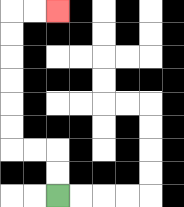{'start': '[2, 8]', 'end': '[2, 0]', 'path_directions': 'U,U,L,L,U,U,U,U,U,U,R,R', 'path_coordinates': '[[2, 8], [2, 7], [2, 6], [1, 6], [0, 6], [0, 5], [0, 4], [0, 3], [0, 2], [0, 1], [0, 0], [1, 0], [2, 0]]'}